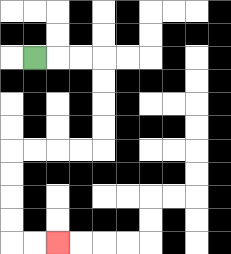{'start': '[1, 2]', 'end': '[2, 10]', 'path_directions': 'R,R,R,D,D,D,D,L,L,L,L,D,D,D,D,R,R', 'path_coordinates': '[[1, 2], [2, 2], [3, 2], [4, 2], [4, 3], [4, 4], [4, 5], [4, 6], [3, 6], [2, 6], [1, 6], [0, 6], [0, 7], [0, 8], [0, 9], [0, 10], [1, 10], [2, 10]]'}